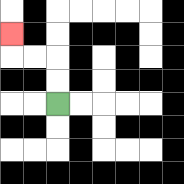{'start': '[2, 4]', 'end': '[0, 1]', 'path_directions': 'U,U,L,L,U', 'path_coordinates': '[[2, 4], [2, 3], [2, 2], [1, 2], [0, 2], [0, 1]]'}